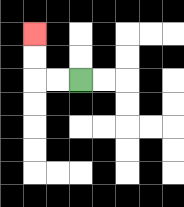{'start': '[3, 3]', 'end': '[1, 1]', 'path_directions': 'L,L,U,U', 'path_coordinates': '[[3, 3], [2, 3], [1, 3], [1, 2], [1, 1]]'}